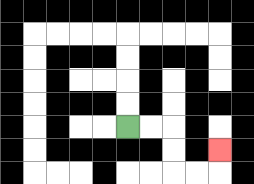{'start': '[5, 5]', 'end': '[9, 6]', 'path_directions': 'R,R,D,D,R,R,U', 'path_coordinates': '[[5, 5], [6, 5], [7, 5], [7, 6], [7, 7], [8, 7], [9, 7], [9, 6]]'}